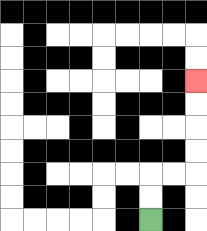{'start': '[6, 9]', 'end': '[8, 3]', 'path_directions': 'U,U,R,R,U,U,U,U', 'path_coordinates': '[[6, 9], [6, 8], [6, 7], [7, 7], [8, 7], [8, 6], [8, 5], [8, 4], [8, 3]]'}